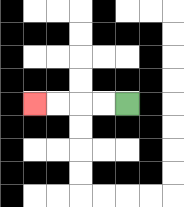{'start': '[5, 4]', 'end': '[1, 4]', 'path_directions': 'L,L,L,L', 'path_coordinates': '[[5, 4], [4, 4], [3, 4], [2, 4], [1, 4]]'}